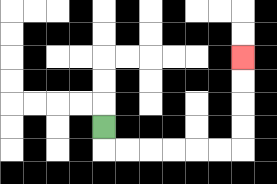{'start': '[4, 5]', 'end': '[10, 2]', 'path_directions': 'D,R,R,R,R,R,R,U,U,U,U', 'path_coordinates': '[[4, 5], [4, 6], [5, 6], [6, 6], [7, 6], [8, 6], [9, 6], [10, 6], [10, 5], [10, 4], [10, 3], [10, 2]]'}